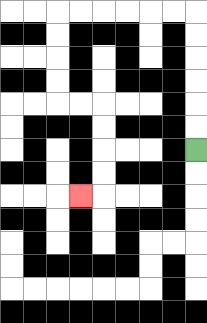{'start': '[8, 6]', 'end': '[3, 8]', 'path_directions': 'U,U,U,U,U,U,L,L,L,L,L,L,D,D,D,D,R,R,D,D,D,D,L', 'path_coordinates': '[[8, 6], [8, 5], [8, 4], [8, 3], [8, 2], [8, 1], [8, 0], [7, 0], [6, 0], [5, 0], [4, 0], [3, 0], [2, 0], [2, 1], [2, 2], [2, 3], [2, 4], [3, 4], [4, 4], [4, 5], [4, 6], [4, 7], [4, 8], [3, 8]]'}